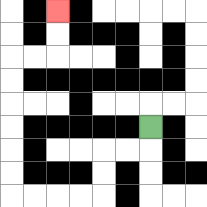{'start': '[6, 5]', 'end': '[2, 0]', 'path_directions': 'D,L,L,D,D,L,L,L,L,U,U,U,U,U,U,R,R,U,U', 'path_coordinates': '[[6, 5], [6, 6], [5, 6], [4, 6], [4, 7], [4, 8], [3, 8], [2, 8], [1, 8], [0, 8], [0, 7], [0, 6], [0, 5], [0, 4], [0, 3], [0, 2], [1, 2], [2, 2], [2, 1], [2, 0]]'}